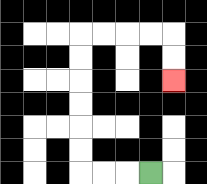{'start': '[6, 7]', 'end': '[7, 3]', 'path_directions': 'L,L,L,U,U,U,U,U,U,R,R,R,R,D,D', 'path_coordinates': '[[6, 7], [5, 7], [4, 7], [3, 7], [3, 6], [3, 5], [3, 4], [3, 3], [3, 2], [3, 1], [4, 1], [5, 1], [6, 1], [7, 1], [7, 2], [7, 3]]'}